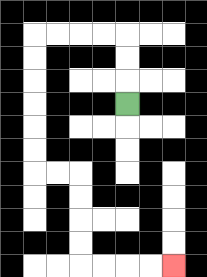{'start': '[5, 4]', 'end': '[7, 11]', 'path_directions': 'U,U,U,L,L,L,L,D,D,D,D,D,D,R,R,D,D,D,D,R,R,R,R', 'path_coordinates': '[[5, 4], [5, 3], [5, 2], [5, 1], [4, 1], [3, 1], [2, 1], [1, 1], [1, 2], [1, 3], [1, 4], [1, 5], [1, 6], [1, 7], [2, 7], [3, 7], [3, 8], [3, 9], [3, 10], [3, 11], [4, 11], [5, 11], [6, 11], [7, 11]]'}